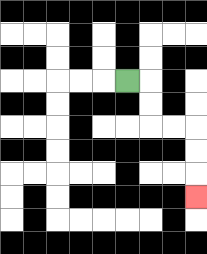{'start': '[5, 3]', 'end': '[8, 8]', 'path_directions': 'R,D,D,R,R,D,D,D', 'path_coordinates': '[[5, 3], [6, 3], [6, 4], [6, 5], [7, 5], [8, 5], [8, 6], [8, 7], [8, 8]]'}